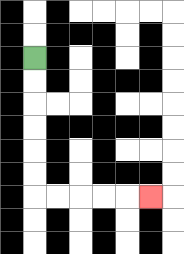{'start': '[1, 2]', 'end': '[6, 8]', 'path_directions': 'D,D,D,D,D,D,R,R,R,R,R', 'path_coordinates': '[[1, 2], [1, 3], [1, 4], [1, 5], [1, 6], [1, 7], [1, 8], [2, 8], [3, 8], [4, 8], [5, 8], [6, 8]]'}